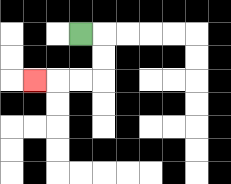{'start': '[3, 1]', 'end': '[1, 3]', 'path_directions': 'R,D,D,L,L,L', 'path_coordinates': '[[3, 1], [4, 1], [4, 2], [4, 3], [3, 3], [2, 3], [1, 3]]'}